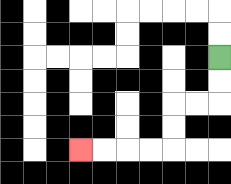{'start': '[9, 2]', 'end': '[3, 6]', 'path_directions': 'D,D,L,L,D,D,L,L,L,L', 'path_coordinates': '[[9, 2], [9, 3], [9, 4], [8, 4], [7, 4], [7, 5], [7, 6], [6, 6], [5, 6], [4, 6], [3, 6]]'}